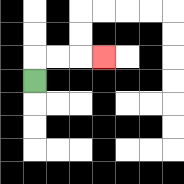{'start': '[1, 3]', 'end': '[4, 2]', 'path_directions': 'U,R,R,R', 'path_coordinates': '[[1, 3], [1, 2], [2, 2], [3, 2], [4, 2]]'}